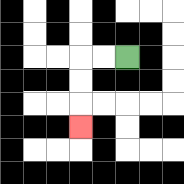{'start': '[5, 2]', 'end': '[3, 5]', 'path_directions': 'L,L,D,D,D', 'path_coordinates': '[[5, 2], [4, 2], [3, 2], [3, 3], [3, 4], [3, 5]]'}